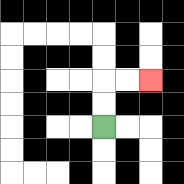{'start': '[4, 5]', 'end': '[6, 3]', 'path_directions': 'U,U,R,R', 'path_coordinates': '[[4, 5], [4, 4], [4, 3], [5, 3], [6, 3]]'}